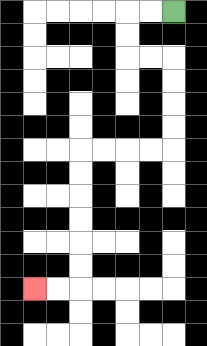{'start': '[7, 0]', 'end': '[1, 12]', 'path_directions': 'L,L,D,D,R,R,D,D,D,D,L,L,L,L,D,D,D,D,D,D,L,L', 'path_coordinates': '[[7, 0], [6, 0], [5, 0], [5, 1], [5, 2], [6, 2], [7, 2], [7, 3], [7, 4], [7, 5], [7, 6], [6, 6], [5, 6], [4, 6], [3, 6], [3, 7], [3, 8], [3, 9], [3, 10], [3, 11], [3, 12], [2, 12], [1, 12]]'}